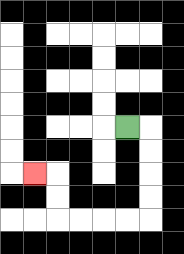{'start': '[5, 5]', 'end': '[1, 7]', 'path_directions': 'R,D,D,D,D,L,L,L,L,U,U,L', 'path_coordinates': '[[5, 5], [6, 5], [6, 6], [6, 7], [6, 8], [6, 9], [5, 9], [4, 9], [3, 9], [2, 9], [2, 8], [2, 7], [1, 7]]'}